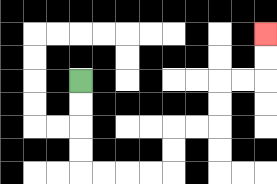{'start': '[3, 3]', 'end': '[11, 1]', 'path_directions': 'D,D,D,D,R,R,R,R,U,U,R,R,U,U,R,R,U,U', 'path_coordinates': '[[3, 3], [3, 4], [3, 5], [3, 6], [3, 7], [4, 7], [5, 7], [6, 7], [7, 7], [7, 6], [7, 5], [8, 5], [9, 5], [9, 4], [9, 3], [10, 3], [11, 3], [11, 2], [11, 1]]'}